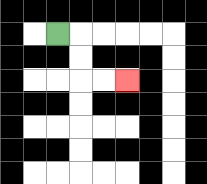{'start': '[2, 1]', 'end': '[5, 3]', 'path_directions': 'R,D,D,R,R', 'path_coordinates': '[[2, 1], [3, 1], [3, 2], [3, 3], [4, 3], [5, 3]]'}